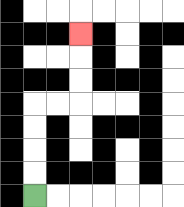{'start': '[1, 8]', 'end': '[3, 1]', 'path_directions': 'U,U,U,U,R,R,U,U,U', 'path_coordinates': '[[1, 8], [1, 7], [1, 6], [1, 5], [1, 4], [2, 4], [3, 4], [3, 3], [3, 2], [3, 1]]'}